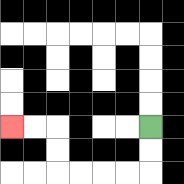{'start': '[6, 5]', 'end': '[0, 5]', 'path_directions': 'D,D,L,L,L,L,U,U,L,L', 'path_coordinates': '[[6, 5], [6, 6], [6, 7], [5, 7], [4, 7], [3, 7], [2, 7], [2, 6], [2, 5], [1, 5], [0, 5]]'}